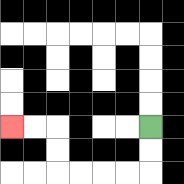{'start': '[6, 5]', 'end': '[0, 5]', 'path_directions': 'D,D,L,L,L,L,U,U,L,L', 'path_coordinates': '[[6, 5], [6, 6], [6, 7], [5, 7], [4, 7], [3, 7], [2, 7], [2, 6], [2, 5], [1, 5], [0, 5]]'}